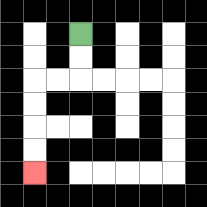{'start': '[3, 1]', 'end': '[1, 7]', 'path_directions': 'D,D,L,L,D,D,D,D', 'path_coordinates': '[[3, 1], [3, 2], [3, 3], [2, 3], [1, 3], [1, 4], [1, 5], [1, 6], [1, 7]]'}